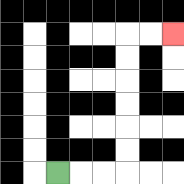{'start': '[2, 7]', 'end': '[7, 1]', 'path_directions': 'R,R,R,U,U,U,U,U,U,R,R', 'path_coordinates': '[[2, 7], [3, 7], [4, 7], [5, 7], [5, 6], [5, 5], [5, 4], [5, 3], [5, 2], [5, 1], [6, 1], [7, 1]]'}